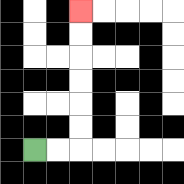{'start': '[1, 6]', 'end': '[3, 0]', 'path_directions': 'R,R,U,U,U,U,U,U', 'path_coordinates': '[[1, 6], [2, 6], [3, 6], [3, 5], [3, 4], [3, 3], [3, 2], [3, 1], [3, 0]]'}